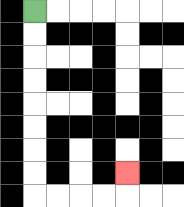{'start': '[1, 0]', 'end': '[5, 7]', 'path_directions': 'D,D,D,D,D,D,D,D,R,R,R,R,U', 'path_coordinates': '[[1, 0], [1, 1], [1, 2], [1, 3], [1, 4], [1, 5], [1, 6], [1, 7], [1, 8], [2, 8], [3, 8], [4, 8], [5, 8], [5, 7]]'}